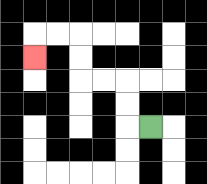{'start': '[6, 5]', 'end': '[1, 2]', 'path_directions': 'L,U,U,L,L,U,U,L,L,D', 'path_coordinates': '[[6, 5], [5, 5], [5, 4], [5, 3], [4, 3], [3, 3], [3, 2], [3, 1], [2, 1], [1, 1], [1, 2]]'}